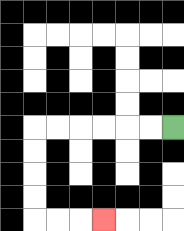{'start': '[7, 5]', 'end': '[4, 9]', 'path_directions': 'L,L,L,L,L,L,D,D,D,D,R,R,R', 'path_coordinates': '[[7, 5], [6, 5], [5, 5], [4, 5], [3, 5], [2, 5], [1, 5], [1, 6], [1, 7], [1, 8], [1, 9], [2, 9], [3, 9], [4, 9]]'}